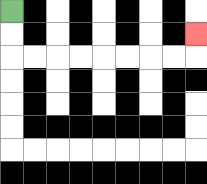{'start': '[0, 0]', 'end': '[8, 1]', 'path_directions': 'D,D,R,R,R,R,R,R,R,R,U', 'path_coordinates': '[[0, 0], [0, 1], [0, 2], [1, 2], [2, 2], [3, 2], [4, 2], [5, 2], [6, 2], [7, 2], [8, 2], [8, 1]]'}